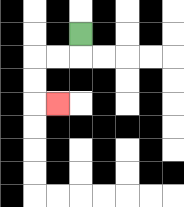{'start': '[3, 1]', 'end': '[2, 4]', 'path_directions': 'D,L,L,D,D,R', 'path_coordinates': '[[3, 1], [3, 2], [2, 2], [1, 2], [1, 3], [1, 4], [2, 4]]'}